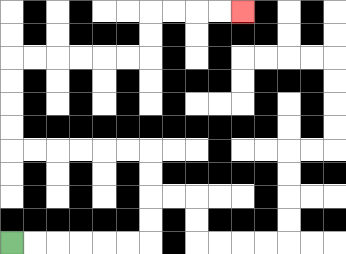{'start': '[0, 10]', 'end': '[10, 0]', 'path_directions': 'R,R,R,R,R,R,U,U,U,U,L,L,L,L,L,L,U,U,U,U,R,R,R,R,R,R,U,U,R,R,R,R', 'path_coordinates': '[[0, 10], [1, 10], [2, 10], [3, 10], [4, 10], [5, 10], [6, 10], [6, 9], [6, 8], [6, 7], [6, 6], [5, 6], [4, 6], [3, 6], [2, 6], [1, 6], [0, 6], [0, 5], [0, 4], [0, 3], [0, 2], [1, 2], [2, 2], [3, 2], [4, 2], [5, 2], [6, 2], [6, 1], [6, 0], [7, 0], [8, 0], [9, 0], [10, 0]]'}